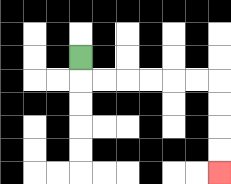{'start': '[3, 2]', 'end': '[9, 7]', 'path_directions': 'D,R,R,R,R,R,R,D,D,D,D', 'path_coordinates': '[[3, 2], [3, 3], [4, 3], [5, 3], [6, 3], [7, 3], [8, 3], [9, 3], [9, 4], [9, 5], [9, 6], [9, 7]]'}